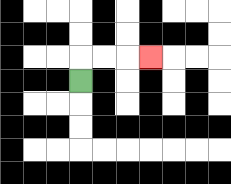{'start': '[3, 3]', 'end': '[6, 2]', 'path_directions': 'U,R,R,R', 'path_coordinates': '[[3, 3], [3, 2], [4, 2], [5, 2], [6, 2]]'}